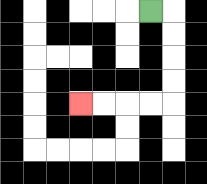{'start': '[6, 0]', 'end': '[3, 4]', 'path_directions': 'R,D,D,D,D,L,L,L,L', 'path_coordinates': '[[6, 0], [7, 0], [7, 1], [7, 2], [7, 3], [7, 4], [6, 4], [5, 4], [4, 4], [3, 4]]'}